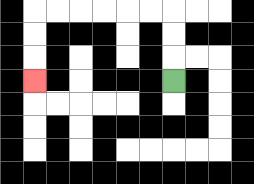{'start': '[7, 3]', 'end': '[1, 3]', 'path_directions': 'U,U,U,L,L,L,L,L,L,D,D,D', 'path_coordinates': '[[7, 3], [7, 2], [7, 1], [7, 0], [6, 0], [5, 0], [4, 0], [3, 0], [2, 0], [1, 0], [1, 1], [1, 2], [1, 3]]'}